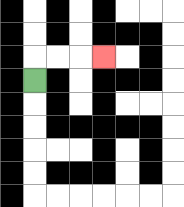{'start': '[1, 3]', 'end': '[4, 2]', 'path_directions': 'U,R,R,R', 'path_coordinates': '[[1, 3], [1, 2], [2, 2], [3, 2], [4, 2]]'}